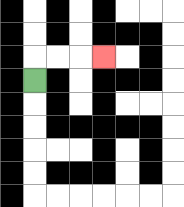{'start': '[1, 3]', 'end': '[4, 2]', 'path_directions': 'U,R,R,R', 'path_coordinates': '[[1, 3], [1, 2], [2, 2], [3, 2], [4, 2]]'}